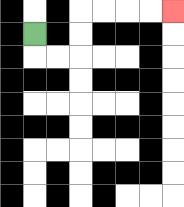{'start': '[1, 1]', 'end': '[7, 0]', 'path_directions': 'D,R,R,U,U,R,R,R,R', 'path_coordinates': '[[1, 1], [1, 2], [2, 2], [3, 2], [3, 1], [3, 0], [4, 0], [5, 0], [6, 0], [7, 0]]'}